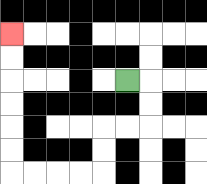{'start': '[5, 3]', 'end': '[0, 1]', 'path_directions': 'R,D,D,L,L,D,D,L,L,L,L,U,U,U,U,U,U', 'path_coordinates': '[[5, 3], [6, 3], [6, 4], [6, 5], [5, 5], [4, 5], [4, 6], [4, 7], [3, 7], [2, 7], [1, 7], [0, 7], [0, 6], [0, 5], [0, 4], [0, 3], [0, 2], [0, 1]]'}